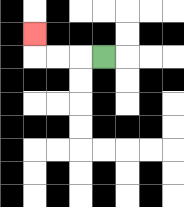{'start': '[4, 2]', 'end': '[1, 1]', 'path_directions': 'L,L,L,U', 'path_coordinates': '[[4, 2], [3, 2], [2, 2], [1, 2], [1, 1]]'}